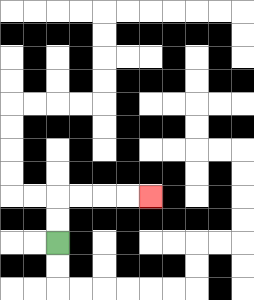{'start': '[2, 10]', 'end': '[6, 8]', 'path_directions': 'U,U,R,R,R,R', 'path_coordinates': '[[2, 10], [2, 9], [2, 8], [3, 8], [4, 8], [5, 8], [6, 8]]'}